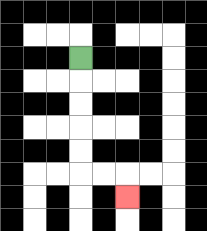{'start': '[3, 2]', 'end': '[5, 8]', 'path_directions': 'D,D,D,D,D,R,R,D', 'path_coordinates': '[[3, 2], [3, 3], [3, 4], [3, 5], [3, 6], [3, 7], [4, 7], [5, 7], [5, 8]]'}